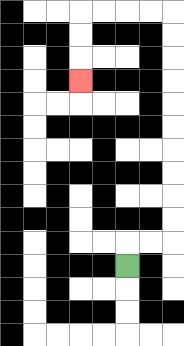{'start': '[5, 11]', 'end': '[3, 3]', 'path_directions': 'U,R,R,U,U,U,U,U,U,U,U,U,U,L,L,L,L,D,D,D', 'path_coordinates': '[[5, 11], [5, 10], [6, 10], [7, 10], [7, 9], [7, 8], [7, 7], [7, 6], [7, 5], [7, 4], [7, 3], [7, 2], [7, 1], [7, 0], [6, 0], [5, 0], [4, 0], [3, 0], [3, 1], [3, 2], [3, 3]]'}